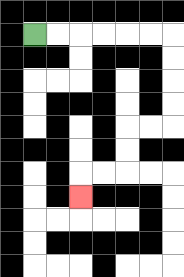{'start': '[1, 1]', 'end': '[3, 8]', 'path_directions': 'R,R,R,R,R,R,D,D,D,D,L,L,D,D,L,L,D', 'path_coordinates': '[[1, 1], [2, 1], [3, 1], [4, 1], [5, 1], [6, 1], [7, 1], [7, 2], [7, 3], [7, 4], [7, 5], [6, 5], [5, 5], [5, 6], [5, 7], [4, 7], [3, 7], [3, 8]]'}